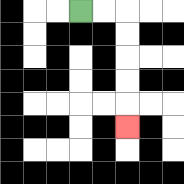{'start': '[3, 0]', 'end': '[5, 5]', 'path_directions': 'R,R,D,D,D,D,D', 'path_coordinates': '[[3, 0], [4, 0], [5, 0], [5, 1], [5, 2], [5, 3], [5, 4], [5, 5]]'}